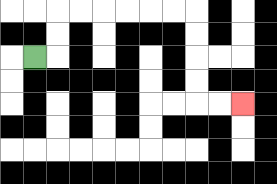{'start': '[1, 2]', 'end': '[10, 4]', 'path_directions': 'R,U,U,R,R,R,R,R,R,D,D,D,D,R,R', 'path_coordinates': '[[1, 2], [2, 2], [2, 1], [2, 0], [3, 0], [4, 0], [5, 0], [6, 0], [7, 0], [8, 0], [8, 1], [8, 2], [8, 3], [8, 4], [9, 4], [10, 4]]'}